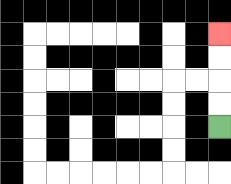{'start': '[9, 5]', 'end': '[9, 1]', 'path_directions': 'U,U,U,U', 'path_coordinates': '[[9, 5], [9, 4], [9, 3], [9, 2], [9, 1]]'}